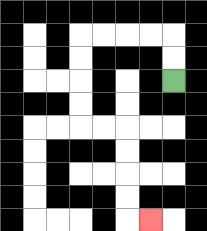{'start': '[7, 3]', 'end': '[6, 9]', 'path_directions': 'U,U,L,L,L,L,D,D,D,D,R,R,D,D,D,D,R', 'path_coordinates': '[[7, 3], [7, 2], [7, 1], [6, 1], [5, 1], [4, 1], [3, 1], [3, 2], [3, 3], [3, 4], [3, 5], [4, 5], [5, 5], [5, 6], [5, 7], [5, 8], [5, 9], [6, 9]]'}